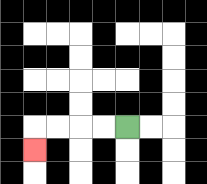{'start': '[5, 5]', 'end': '[1, 6]', 'path_directions': 'L,L,L,L,D', 'path_coordinates': '[[5, 5], [4, 5], [3, 5], [2, 5], [1, 5], [1, 6]]'}